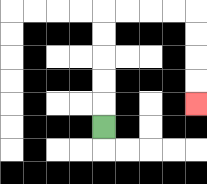{'start': '[4, 5]', 'end': '[8, 4]', 'path_directions': 'U,U,U,U,U,R,R,R,R,D,D,D,D', 'path_coordinates': '[[4, 5], [4, 4], [4, 3], [4, 2], [4, 1], [4, 0], [5, 0], [6, 0], [7, 0], [8, 0], [8, 1], [8, 2], [8, 3], [8, 4]]'}